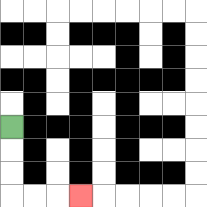{'start': '[0, 5]', 'end': '[3, 8]', 'path_directions': 'D,D,D,R,R,R', 'path_coordinates': '[[0, 5], [0, 6], [0, 7], [0, 8], [1, 8], [2, 8], [3, 8]]'}